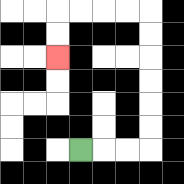{'start': '[3, 6]', 'end': '[2, 2]', 'path_directions': 'R,R,R,U,U,U,U,U,U,L,L,L,L,D,D', 'path_coordinates': '[[3, 6], [4, 6], [5, 6], [6, 6], [6, 5], [6, 4], [6, 3], [6, 2], [6, 1], [6, 0], [5, 0], [4, 0], [3, 0], [2, 0], [2, 1], [2, 2]]'}